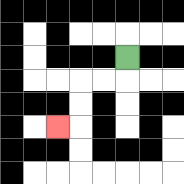{'start': '[5, 2]', 'end': '[2, 5]', 'path_directions': 'D,L,L,D,D,L', 'path_coordinates': '[[5, 2], [5, 3], [4, 3], [3, 3], [3, 4], [3, 5], [2, 5]]'}